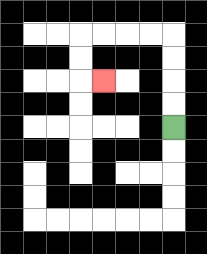{'start': '[7, 5]', 'end': '[4, 3]', 'path_directions': 'U,U,U,U,L,L,L,L,D,D,R', 'path_coordinates': '[[7, 5], [7, 4], [7, 3], [7, 2], [7, 1], [6, 1], [5, 1], [4, 1], [3, 1], [3, 2], [3, 3], [4, 3]]'}